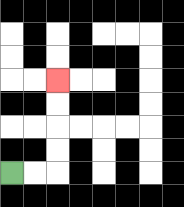{'start': '[0, 7]', 'end': '[2, 3]', 'path_directions': 'R,R,U,U,U,U', 'path_coordinates': '[[0, 7], [1, 7], [2, 7], [2, 6], [2, 5], [2, 4], [2, 3]]'}